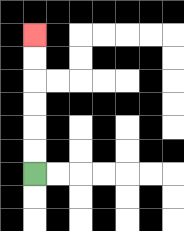{'start': '[1, 7]', 'end': '[1, 1]', 'path_directions': 'U,U,U,U,U,U', 'path_coordinates': '[[1, 7], [1, 6], [1, 5], [1, 4], [1, 3], [1, 2], [1, 1]]'}